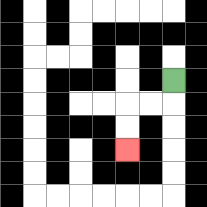{'start': '[7, 3]', 'end': '[5, 6]', 'path_directions': 'D,L,L,D,D', 'path_coordinates': '[[7, 3], [7, 4], [6, 4], [5, 4], [5, 5], [5, 6]]'}